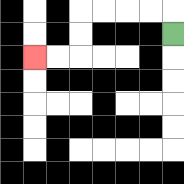{'start': '[7, 1]', 'end': '[1, 2]', 'path_directions': 'U,L,L,L,L,D,D,L,L', 'path_coordinates': '[[7, 1], [7, 0], [6, 0], [5, 0], [4, 0], [3, 0], [3, 1], [3, 2], [2, 2], [1, 2]]'}